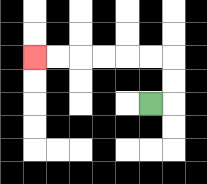{'start': '[6, 4]', 'end': '[1, 2]', 'path_directions': 'R,U,U,L,L,L,L,L,L', 'path_coordinates': '[[6, 4], [7, 4], [7, 3], [7, 2], [6, 2], [5, 2], [4, 2], [3, 2], [2, 2], [1, 2]]'}